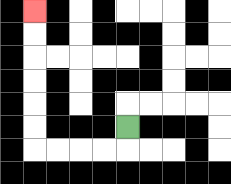{'start': '[5, 5]', 'end': '[1, 0]', 'path_directions': 'D,L,L,L,L,U,U,U,U,U,U', 'path_coordinates': '[[5, 5], [5, 6], [4, 6], [3, 6], [2, 6], [1, 6], [1, 5], [1, 4], [1, 3], [1, 2], [1, 1], [1, 0]]'}